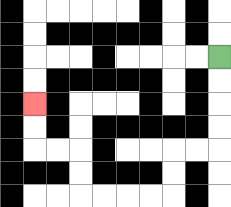{'start': '[9, 2]', 'end': '[1, 4]', 'path_directions': 'D,D,D,D,L,L,D,D,L,L,L,L,U,U,L,L,U,U', 'path_coordinates': '[[9, 2], [9, 3], [9, 4], [9, 5], [9, 6], [8, 6], [7, 6], [7, 7], [7, 8], [6, 8], [5, 8], [4, 8], [3, 8], [3, 7], [3, 6], [2, 6], [1, 6], [1, 5], [1, 4]]'}